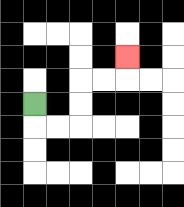{'start': '[1, 4]', 'end': '[5, 2]', 'path_directions': 'D,R,R,U,U,R,R,U', 'path_coordinates': '[[1, 4], [1, 5], [2, 5], [3, 5], [3, 4], [3, 3], [4, 3], [5, 3], [5, 2]]'}